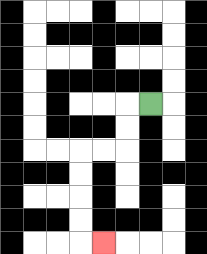{'start': '[6, 4]', 'end': '[4, 10]', 'path_directions': 'L,D,D,L,L,D,D,D,D,R', 'path_coordinates': '[[6, 4], [5, 4], [5, 5], [5, 6], [4, 6], [3, 6], [3, 7], [3, 8], [3, 9], [3, 10], [4, 10]]'}